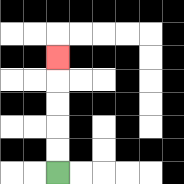{'start': '[2, 7]', 'end': '[2, 2]', 'path_directions': 'U,U,U,U,U', 'path_coordinates': '[[2, 7], [2, 6], [2, 5], [2, 4], [2, 3], [2, 2]]'}